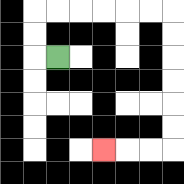{'start': '[2, 2]', 'end': '[4, 6]', 'path_directions': 'L,U,U,R,R,R,R,R,R,D,D,D,D,D,D,L,L,L', 'path_coordinates': '[[2, 2], [1, 2], [1, 1], [1, 0], [2, 0], [3, 0], [4, 0], [5, 0], [6, 0], [7, 0], [7, 1], [7, 2], [7, 3], [7, 4], [7, 5], [7, 6], [6, 6], [5, 6], [4, 6]]'}